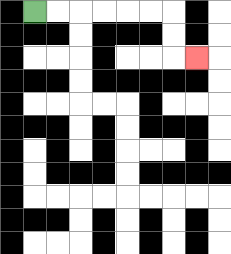{'start': '[1, 0]', 'end': '[8, 2]', 'path_directions': 'R,R,R,R,R,R,D,D,R', 'path_coordinates': '[[1, 0], [2, 0], [3, 0], [4, 0], [5, 0], [6, 0], [7, 0], [7, 1], [7, 2], [8, 2]]'}